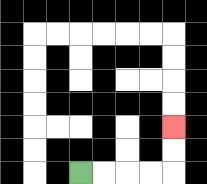{'start': '[3, 7]', 'end': '[7, 5]', 'path_directions': 'R,R,R,R,U,U', 'path_coordinates': '[[3, 7], [4, 7], [5, 7], [6, 7], [7, 7], [7, 6], [7, 5]]'}